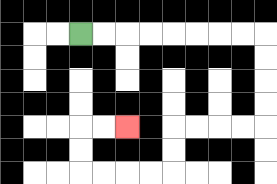{'start': '[3, 1]', 'end': '[5, 5]', 'path_directions': 'R,R,R,R,R,R,R,R,D,D,D,D,L,L,L,L,D,D,L,L,L,L,U,U,R,R', 'path_coordinates': '[[3, 1], [4, 1], [5, 1], [6, 1], [7, 1], [8, 1], [9, 1], [10, 1], [11, 1], [11, 2], [11, 3], [11, 4], [11, 5], [10, 5], [9, 5], [8, 5], [7, 5], [7, 6], [7, 7], [6, 7], [5, 7], [4, 7], [3, 7], [3, 6], [3, 5], [4, 5], [5, 5]]'}